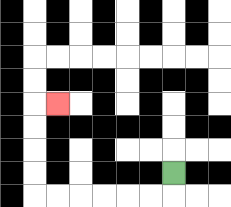{'start': '[7, 7]', 'end': '[2, 4]', 'path_directions': 'D,L,L,L,L,L,L,U,U,U,U,R', 'path_coordinates': '[[7, 7], [7, 8], [6, 8], [5, 8], [4, 8], [3, 8], [2, 8], [1, 8], [1, 7], [1, 6], [1, 5], [1, 4], [2, 4]]'}